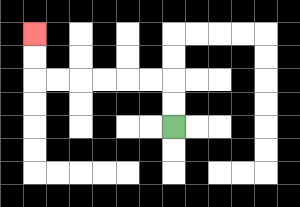{'start': '[7, 5]', 'end': '[1, 1]', 'path_directions': 'U,U,L,L,L,L,L,L,U,U', 'path_coordinates': '[[7, 5], [7, 4], [7, 3], [6, 3], [5, 3], [4, 3], [3, 3], [2, 3], [1, 3], [1, 2], [1, 1]]'}